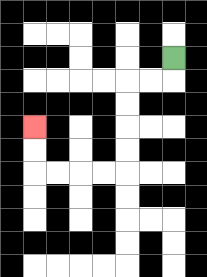{'start': '[7, 2]', 'end': '[1, 5]', 'path_directions': 'D,L,L,D,D,D,D,L,L,L,L,U,U', 'path_coordinates': '[[7, 2], [7, 3], [6, 3], [5, 3], [5, 4], [5, 5], [5, 6], [5, 7], [4, 7], [3, 7], [2, 7], [1, 7], [1, 6], [1, 5]]'}